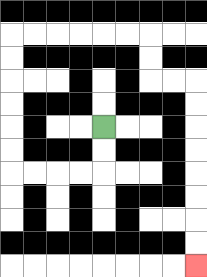{'start': '[4, 5]', 'end': '[8, 11]', 'path_directions': 'D,D,L,L,L,L,U,U,U,U,U,U,R,R,R,R,R,R,D,D,R,R,D,D,D,D,D,D,D,D', 'path_coordinates': '[[4, 5], [4, 6], [4, 7], [3, 7], [2, 7], [1, 7], [0, 7], [0, 6], [0, 5], [0, 4], [0, 3], [0, 2], [0, 1], [1, 1], [2, 1], [3, 1], [4, 1], [5, 1], [6, 1], [6, 2], [6, 3], [7, 3], [8, 3], [8, 4], [8, 5], [8, 6], [8, 7], [8, 8], [8, 9], [8, 10], [8, 11]]'}